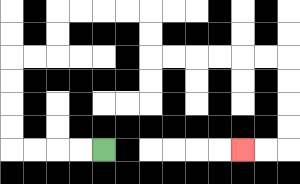{'start': '[4, 6]', 'end': '[10, 6]', 'path_directions': 'L,L,L,L,U,U,U,U,R,R,U,U,R,R,R,R,D,D,R,R,R,R,R,R,D,D,D,D,L,L', 'path_coordinates': '[[4, 6], [3, 6], [2, 6], [1, 6], [0, 6], [0, 5], [0, 4], [0, 3], [0, 2], [1, 2], [2, 2], [2, 1], [2, 0], [3, 0], [4, 0], [5, 0], [6, 0], [6, 1], [6, 2], [7, 2], [8, 2], [9, 2], [10, 2], [11, 2], [12, 2], [12, 3], [12, 4], [12, 5], [12, 6], [11, 6], [10, 6]]'}